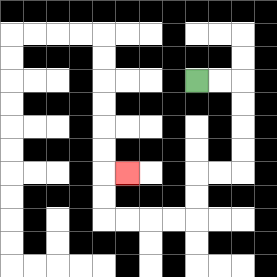{'start': '[8, 3]', 'end': '[5, 7]', 'path_directions': 'R,R,D,D,D,D,L,L,D,D,L,L,L,L,U,U,R', 'path_coordinates': '[[8, 3], [9, 3], [10, 3], [10, 4], [10, 5], [10, 6], [10, 7], [9, 7], [8, 7], [8, 8], [8, 9], [7, 9], [6, 9], [5, 9], [4, 9], [4, 8], [4, 7], [5, 7]]'}